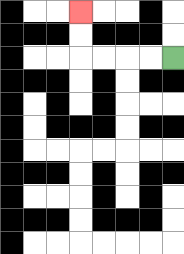{'start': '[7, 2]', 'end': '[3, 0]', 'path_directions': 'L,L,L,L,U,U', 'path_coordinates': '[[7, 2], [6, 2], [5, 2], [4, 2], [3, 2], [3, 1], [3, 0]]'}